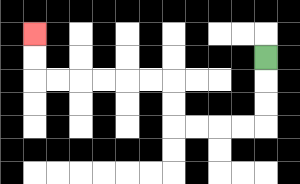{'start': '[11, 2]', 'end': '[1, 1]', 'path_directions': 'D,D,D,L,L,L,L,U,U,L,L,L,L,L,L,U,U', 'path_coordinates': '[[11, 2], [11, 3], [11, 4], [11, 5], [10, 5], [9, 5], [8, 5], [7, 5], [7, 4], [7, 3], [6, 3], [5, 3], [4, 3], [3, 3], [2, 3], [1, 3], [1, 2], [1, 1]]'}